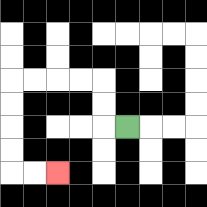{'start': '[5, 5]', 'end': '[2, 7]', 'path_directions': 'L,U,U,L,L,L,L,D,D,D,D,R,R', 'path_coordinates': '[[5, 5], [4, 5], [4, 4], [4, 3], [3, 3], [2, 3], [1, 3], [0, 3], [0, 4], [0, 5], [0, 6], [0, 7], [1, 7], [2, 7]]'}